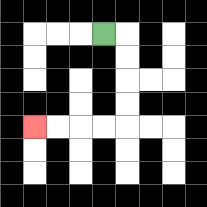{'start': '[4, 1]', 'end': '[1, 5]', 'path_directions': 'R,D,D,D,D,L,L,L,L', 'path_coordinates': '[[4, 1], [5, 1], [5, 2], [5, 3], [5, 4], [5, 5], [4, 5], [3, 5], [2, 5], [1, 5]]'}